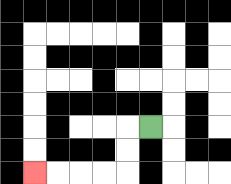{'start': '[6, 5]', 'end': '[1, 7]', 'path_directions': 'L,D,D,L,L,L,L', 'path_coordinates': '[[6, 5], [5, 5], [5, 6], [5, 7], [4, 7], [3, 7], [2, 7], [1, 7]]'}